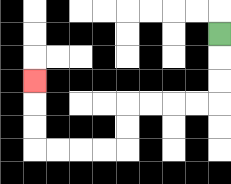{'start': '[9, 1]', 'end': '[1, 3]', 'path_directions': 'D,D,D,L,L,L,L,D,D,L,L,L,L,U,U,U', 'path_coordinates': '[[9, 1], [9, 2], [9, 3], [9, 4], [8, 4], [7, 4], [6, 4], [5, 4], [5, 5], [5, 6], [4, 6], [3, 6], [2, 6], [1, 6], [1, 5], [1, 4], [1, 3]]'}